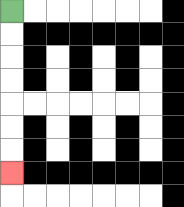{'start': '[0, 0]', 'end': '[0, 7]', 'path_directions': 'D,D,D,D,D,D,D', 'path_coordinates': '[[0, 0], [0, 1], [0, 2], [0, 3], [0, 4], [0, 5], [0, 6], [0, 7]]'}